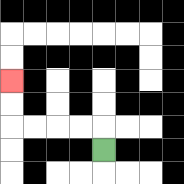{'start': '[4, 6]', 'end': '[0, 3]', 'path_directions': 'U,L,L,L,L,U,U', 'path_coordinates': '[[4, 6], [4, 5], [3, 5], [2, 5], [1, 5], [0, 5], [0, 4], [0, 3]]'}